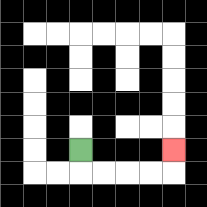{'start': '[3, 6]', 'end': '[7, 6]', 'path_directions': 'D,R,R,R,R,U', 'path_coordinates': '[[3, 6], [3, 7], [4, 7], [5, 7], [6, 7], [7, 7], [7, 6]]'}